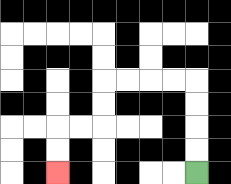{'start': '[8, 7]', 'end': '[2, 7]', 'path_directions': 'U,U,U,U,L,L,L,L,D,D,L,L,D,D', 'path_coordinates': '[[8, 7], [8, 6], [8, 5], [8, 4], [8, 3], [7, 3], [6, 3], [5, 3], [4, 3], [4, 4], [4, 5], [3, 5], [2, 5], [2, 6], [2, 7]]'}